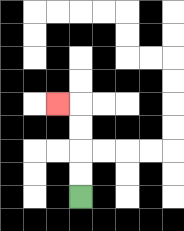{'start': '[3, 8]', 'end': '[2, 4]', 'path_directions': 'U,U,U,U,L', 'path_coordinates': '[[3, 8], [3, 7], [3, 6], [3, 5], [3, 4], [2, 4]]'}